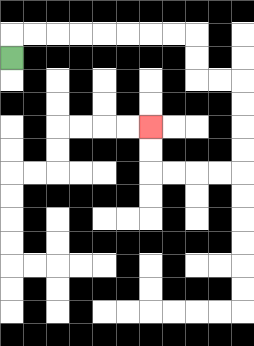{'start': '[0, 2]', 'end': '[6, 5]', 'path_directions': 'U,R,R,R,R,R,R,R,R,D,D,R,R,D,D,D,D,L,L,L,L,U,U', 'path_coordinates': '[[0, 2], [0, 1], [1, 1], [2, 1], [3, 1], [4, 1], [5, 1], [6, 1], [7, 1], [8, 1], [8, 2], [8, 3], [9, 3], [10, 3], [10, 4], [10, 5], [10, 6], [10, 7], [9, 7], [8, 7], [7, 7], [6, 7], [6, 6], [6, 5]]'}